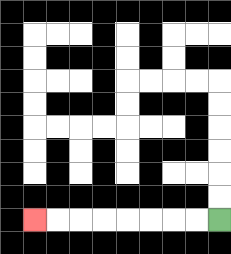{'start': '[9, 9]', 'end': '[1, 9]', 'path_directions': 'L,L,L,L,L,L,L,L', 'path_coordinates': '[[9, 9], [8, 9], [7, 9], [6, 9], [5, 9], [4, 9], [3, 9], [2, 9], [1, 9]]'}